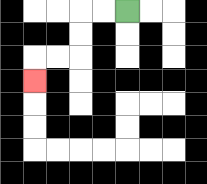{'start': '[5, 0]', 'end': '[1, 3]', 'path_directions': 'L,L,D,D,L,L,D', 'path_coordinates': '[[5, 0], [4, 0], [3, 0], [3, 1], [3, 2], [2, 2], [1, 2], [1, 3]]'}